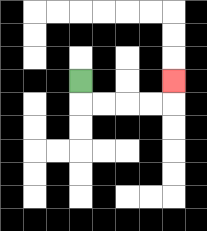{'start': '[3, 3]', 'end': '[7, 3]', 'path_directions': 'D,R,R,R,R,U', 'path_coordinates': '[[3, 3], [3, 4], [4, 4], [5, 4], [6, 4], [7, 4], [7, 3]]'}